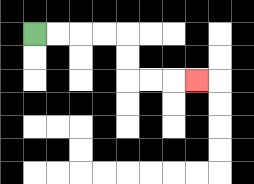{'start': '[1, 1]', 'end': '[8, 3]', 'path_directions': 'R,R,R,R,D,D,R,R,R', 'path_coordinates': '[[1, 1], [2, 1], [3, 1], [4, 1], [5, 1], [5, 2], [5, 3], [6, 3], [7, 3], [8, 3]]'}